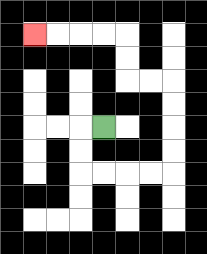{'start': '[4, 5]', 'end': '[1, 1]', 'path_directions': 'L,D,D,R,R,R,R,U,U,U,U,L,L,U,U,L,L,L,L', 'path_coordinates': '[[4, 5], [3, 5], [3, 6], [3, 7], [4, 7], [5, 7], [6, 7], [7, 7], [7, 6], [7, 5], [7, 4], [7, 3], [6, 3], [5, 3], [5, 2], [5, 1], [4, 1], [3, 1], [2, 1], [1, 1]]'}